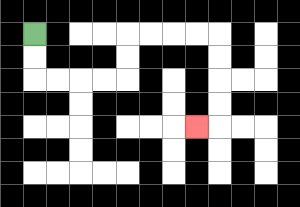{'start': '[1, 1]', 'end': '[8, 5]', 'path_directions': 'D,D,R,R,R,R,U,U,R,R,R,R,D,D,D,D,L', 'path_coordinates': '[[1, 1], [1, 2], [1, 3], [2, 3], [3, 3], [4, 3], [5, 3], [5, 2], [5, 1], [6, 1], [7, 1], [8, 1], [9, 1], [9, 2], [9, 3], [9, 4], [9, 5], [8, 5]]'}